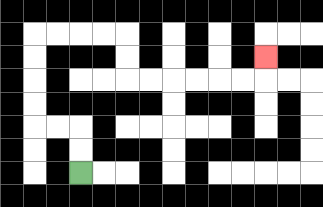{'start': '[3, 7]', 'end': '[11, 2]', 'path_directions': 'U,U,L,L,U,U,U,U,R,R,R,R,D,D,R,R,R,R,R,R,U', 'path_coordinates': '[[3, 7], [3, 6], [3, 5], [2, 5], [1, 5], [1, 4], [1, 3], [1, 2], [1, 1], [2, 1], [3, 1], [4, 1], [5, 1], [5, 2], [5, 3], [6, 3], [7, 3], [8, 3], [9, 3], [10, 3], [11, 3], [11, 2]]'}